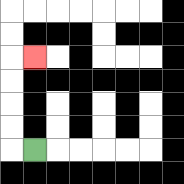{'start': '[1, 6]', 'end': '[1, 2]', 'path_directions': 'L,U,U,U,U,R', 'path_coordinates': '[[1, 6], [0, 6], [0, 5], [0, 4], [0, 3], [0, 2], [1, 2]]'}